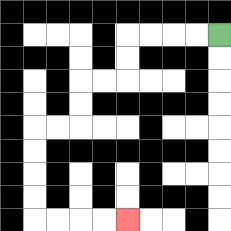{'start': '[9, 1]', 'end': '[5, 9]', 'path_directions': 'L,L,L,L,D,D,L,L,D,D,L,L,D,D,D,D,R,R,R,R', 'path_coordinates': '[[9, 1], [8, 1], [7, 1], [6, 1], [5, 1], [5, 2], [5, 3], [4, 3], [3, 3], [3, 4], [3, 5], [2, 5], [1, 5], [1, 6], [1, 7], [1, 8], [1, 9], [2, 9], [3, 9], [4, 9], [5, 9]]'}